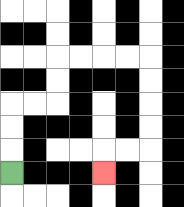{'start': '[0, 7]', 'end': '[4, 7]', 'path_directions': 'U,U,U,R,R,U,U,R,R,R,R,D,D,D,D,L,L,D', 'path_coordinates': '[[0, 7], [0, 6], [0, 5], [0, 4], [1, 4], [2, 4], [2, 3], [2, 2], [3, 2], [4, 2], [5, 2], [6, 2], [6, 3], [6, 4], [6, 5], [6, 6], [5, 6], [4, 6], [4, 7]]'}